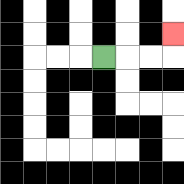{'start': '[4, 2]', 'end': '[7, 1]', 'path_directions': 'R,R,R,U', 'path_coordinates': '[[4, 2], [5, 2], [6, 2], [7, 2], [7, 1]]'}